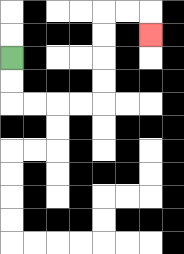{'start': '[0, 2]', 'end': '[6, 1]', 'path_directions': 'D,D,R,R,R,R,U,U,U,U,R,R,D', 'path_coordinates': '[[0, 2], [0, 3], [0, 4], [1, 4], [2, 4], [3, 4], [4, 4], [4, 3], [4, 2], [4, 1], [4, 0], [5, 0], [6, 0], [6, 1]]'}